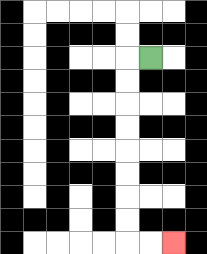{'start': '[6, 2]', 'end': '[7, 10]', 'path_directions': 'L,D,D,D,D,D,D,D,D,R,R', 'path_coordinates': '[[6, 2], [5, 2], [5, 3], [5, 4], [5, 5], [5, 6], [5, 7], [5, 8], [5, 9], [5, 10], [6, 10], [7, 10]]'}